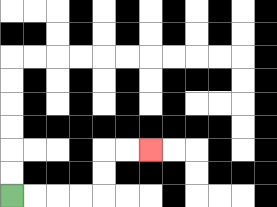{'start': '[0, 8]', 'end': '[6, 6]', 'path_directions': 'R,R,R,R,U,U,R,R', 'path_coordinates': '[[0, 8], [1, 8], [2, 8], [3, 8], [4, 8], [4, 7], [4, 6], [5, 6], [6, 6]]'}